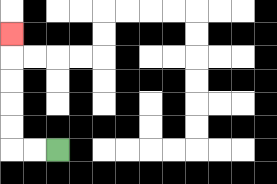{'start': '[2, 6]', 'end': '[0, 1]', 'path_directions': 'L,L,U,U,U,U,U', 'path_coordinates': '[[2, 6], [1, 6], [0, 6], [0, 5], [0, 4], [0, 3], [0, 2], [0, 1]]'}